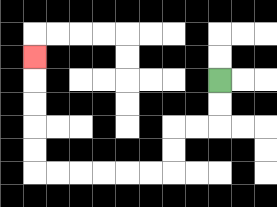{'start': '[9, 3]', 'end': '[1, 2]', 'path_directions': 'D,D,L,L,D,D,L,L,L,L,L,L,U,U,U,U,U', 'path_coordinates': '[[9, 3], [9, 4], [9, 5], [8, 5], [7, 5], [7, 6], [7, 7], [6, 7], [5, 7], [4, 7], [3, 7], [2, 7], [1, 7], [1, 6], [1, 5], [1, 4], [1, 3], [1, 2]]'}